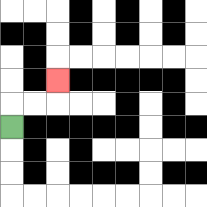{'start': '[0, 5]', 'end': '[2, 3]', 'path_directions': 'U,R,R,U', 'path_coordinates': '[[0, 5], [0, 4], [1, 4], [2, 4], [2, 3]]'}